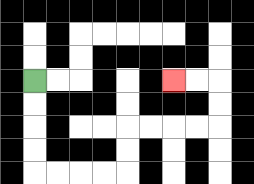{'start': '[1, 3]', 'end': '[7, 3]', 'path_directions': 'D,D,D,D,R,R,R,R,U,U,R,R,R,R,U,U,L,L', 'path_coordinates': '[[1, 3], [1, 4], [1, 5], [1, 6], [1, 7], [2, 7], [3, 7], [4, 7], [5, 7], [5, 6], [5, 5], [6, 5], [7, 5], [8, 5], [9, 5], [9, 4], [9, 3], [8, 3], [7, 3]]'}